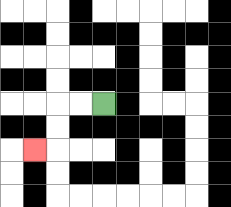{'start': '[4, 4]', 'end': '[1, 6]', 'path_directions': 'L,L,D,D,L', 'path_coordinates': '[[4, 4], [3, 4], [2, 4], [2, 5], [2, 6], [1, 6]]'}